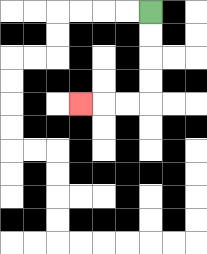{'start': '[6, 0]', 'end': '[3, 4]', 'path_directions': 'D,D,D,D,L,L,L', 'path_coordinates': '[[6, 0], [6, 1], [6, 2], [6, 3], [6, 4], [5, 4], [4, 4], [3, 4]]'}